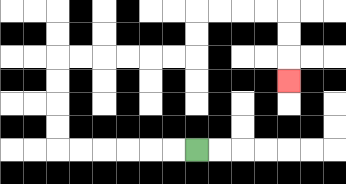{'start': '[8, 6]', 'end': '[12, 3]', 'path_directions': 'L,L,L,L,L,L,U,U,U,U,R,R,R,R,R,R,U,U,R,R,R,R,D,D,D', 'path_coordinates': '[[8, 6], [7, 6], [6, 6], [5, 6], [4, 6], [3, 6], [2, 6], [2, 5], [2, 4], [2, 3], [2, 2], [3, 2], [4, 2], [5, 2], [6, 2], [7, 2], [8, 2], [8, 1], [8, 0], [9, 0], [10, 0], [11, 0], [12, 0], [12, 1], [12, 2], [12, 3]]'}